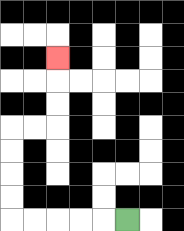{'start': '[5, 9]', 'end': '[2, 2]', 'path_directions': 'L,L,L,L,L,U,U,U,U,R,R,U,U,U', 'path_coordinates': '[[5, 9], [4, 9], [3, 9], [2, 9], [1, 9], [0, 9], [0, 8], [0, 7], [0, 6], [0, 5], [1, 5], [2, 5], [2, 4], [2, 3], [2, 2]]'}